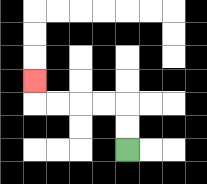{'start': '[5, 6]', 'end': '[1, 3]', 'path_directions': 'U,U,L,L,L,L,U', 'path_coordinates': '[[5, 6], [5, 5], [5, 4], [4, 4], [3, 4], [2, 4], [1, 4], [1, 3]]'}